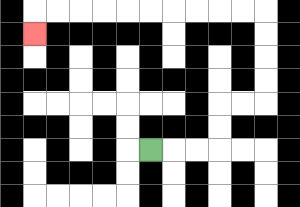{'start': '[6, 6]', 'end': '[1, 1]', 'path_directions': 'R,R,R,U,U,R,R,U,U,U,U,L,L,L,L,L,L,L,L,L,L,D', 'path_coordinates': '[[6, 6], [7, 6], [8, 6], [9, 6], [9, 5], [9, 4], [10, 4], [11, 4], [11, 3], [11, 2], [11, 1], [11, 0], [10, 0], [9, 0], [8, 0], [7, 0], [6, 0], [5, 0], [4, 0], [3, 0], [2, 0], [1, 0], [1, 1]]'}